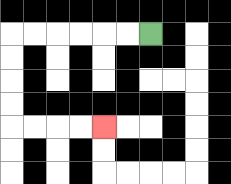{'start': '[6, 1]', 'end': '[4, 5]', 'path_directions': 'L,L,L,L,L,L,D,D,D,D,R,R,R,R', 'path_coordinates': '[[6, 1], [5, 1], [4, 1], [3, 1], [2, 1], [1, 1], [0, 1], [0, 2], [0, 3], [0, 4], [0, 5], [1, 5], [2, 5], [3, 5], [4, 5]]'}